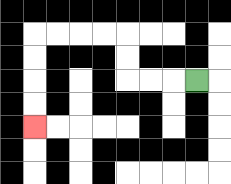{'start': '[8, 3]', 'end': '[1, 5]', 'path_directions': 'L,L,L,U,U,L,L,L,L,D,D,D,D', 'path_coordinates': '[[8, 3], [7, 3], [6, 3], [5, 3], [5, 2], [5, 1], [4, 1], [3, 1], [2, 1], [1, 1], [1, 2], [1, 3], [1, 4], [1, 5]]'}